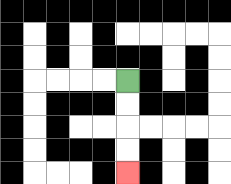{'start': '[5, 3]', 'end': '[5, 7]', 'path_directions': 'D,D,D,D', 'path_coordinates': '[[5, 3], [5, 4], [5, 5], [5, 6], [5, 7]]'}